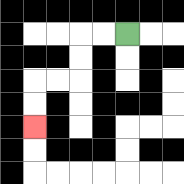{'start': '[5, 1]', 'end': '[1, 5]', 'path_directions': 'L,L,D,D,L,L,D,D', 'path_coordinates': '[[5, 1], [4, 1], [3, 1], [3, 2], [3, 3], [2, 3], [1, 3], [1, 4], [1, 5]]'}